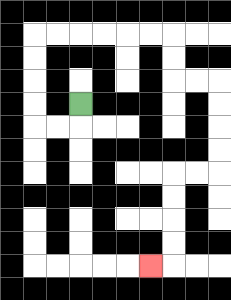{'start': '[3, 4]', 'end': '[6, 11]', 'path_directions': 'D,L,L,U,U,U,U,R,R,R,R,R,R,D,D,R,R,D,D,D,D,L,L,D,D,D,D,L', 'path_coordinates': '[[3, 4], [3, 5], [2, 5], [1, 5], [1, 4], [1, 3], [1, 2], [1, 1], [2, 1], [3, 1], [4, 1], [5, 1], [6, 1], [7, 1], [7, 2], [7, 3], [8, 3], [9, 3], [9, 4], [9, 5], [9, 6], [9, 7], [8, 7], [7, 7], [7, 8], [7, 9], [7, 10], [7, 11], [6, 11]]'}